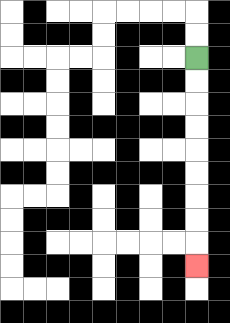{'start': '[8, 2]', 'end': '[8, 11]', 'path_directions': 'D,D,D,D,D,D,D,D,D', 'path_coordinates': '[[8, 2], [8, 3], [8, 4], [8, 5], [8, 6], [8, 7], [8, 8], [8, 9], [8, 10], [8, 11]]'}